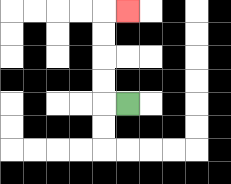{'start': '[5, 4]', 'end': '[5, 0]', 'path_directions': 'L,U,U,U,U,R', 'path_coordinates': '[[5, 4], [4, 4], [4, 3], [4, 2], [4, 1], [4, 0], [5, 0]]'}